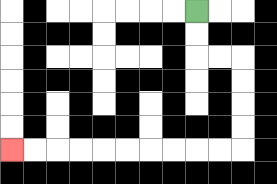{'start': '[8, 0]', 'end': '[0, 6]', 'path_directions': 'D,D,R,R,D,D,D,D,L,L,L,L,L,L,L,L,L,L', 'path_coordinates': '[[8, 0], [8, 1], [8, 2], [9, 2], [10, 2], [10, 3], [10, 4], [10, 5], [10, 6], [9, 6], [8, 6], [7, 6], [6, 6], [5, 6], [4, 6], [3, 6], [2, 6], [1, 6], [0, 6]]'}